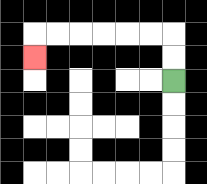{'start': '[7, 3]', 'end': '[1, 2]', 'path_directions': 'U,U,L,L,L,L,L,L,D', 'path_coordinates': '[[7, 3], [7, 2], [7, 1], [6, 1], [5, 1], [4, 1], [3, 1], [2, 1], [1, 1], [1, 2]]'}